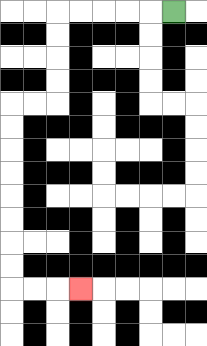{'start': '[7, 0]', 'end': '[3, 12]', 'path_directions': 'L,L,L,L,L,D,D,D,D,L,L,D,D,D,D,D,D,D,D,R,R,R', 'path_coordinates': '[[7, 0], [6, 0], [5, 0], [4, 0], [3, 0], [2, 0], [2, 1], [2, 2], [2, 3], [2, 4], [1, 4], [0, 4], [0, 5], [0, 6], [0, 7], [0, 8], [0, 9], [0, 10], [0, 11], [0, 12], [1, 12], [2, 12], [3, 12]]'}